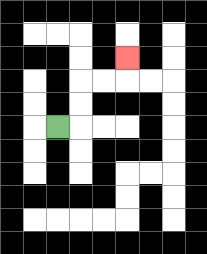{'start': '[2, 5]', 'end': '[5, 2]', 'path_directions': 'R,U,U,R,R,U', 'path_coordinates': '[[2, 5], [3, 5], [3, 4], [3, 3], [4, 3], [5, 3], [5, 2]]'}